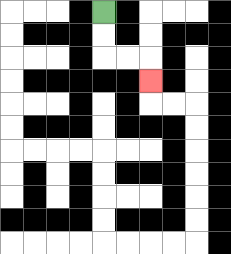{'start': '[4, 0]', 'end': '[6, 3]', 'path_directions': 'D,D,R,R,D', 'path_coordinates': '[[4, 0], [4, 1], [4, 2], [5, 2], [6, 2], [6, 3]]'}